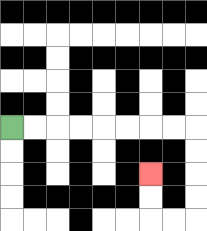{'start': '[0, 5]', 'end': '[6, 7]', 'path_directions': 'R,R,R,R,R,R,R,R,D,D,D,D,L,L,U,U', 'path_coordinates': '[[0, 5], [1, 5], [2, 5], [3, 5], [4, 5], [5, 5], [6, 5], [7, 5], [8, 5], [8, 6], [8, 7], [8, 8], [8, 9], [7, 9], [6, 9], [6, 8], [6, 7]]'}